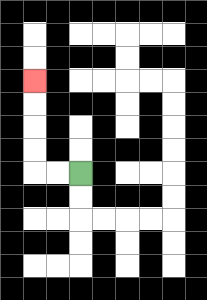{'start': '[3, 7]', 'end': '[1, 3]', 'path_directions': 'L,L,U,U,U,U', 'path_coordinates': '[[3, 7], [2, 7], [1, 7], [1, 6], [1, 5], [1, 4], [1, 3]]'}